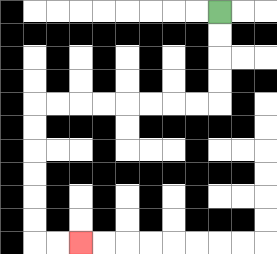{'start': '[9, 0]', 'end': '[3, 10]', 'path_directions': 'D,D,D,D,L,L,L,L,L,L,L,L,D,D,D,D,D,D,R,R', 'path_coordinates': '[[9, 0], [9, 1], [9, 2], [9, 3], [9, 4], [8, 4], [7, 4], [6, 4], [5, 4], [4, 4], [3, 4], [2, 4], [1, 4], [1, 5], [1, 6], [1, 7], [1, 8], [1, 9], [1, 10], [2, 10], [3, 10]]'}